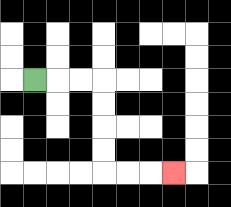{'start': '[1, 3]', 'end': '[7, 7]', 'path_directions': 'R,R,R,D,D,D,D,R,R,R', 'path_coordinates': '[[1, 3], [2, 3], [3, 3], [4, 3], [4, 4], [4, 5], [4, 6], [4, 7], [5, 7], [6, 7], [7, 7]]'}